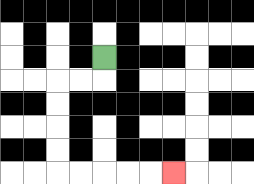{'start': '[4, 2]', 'end': '[7, 7]', 'path_directions': 'D,L,L,D,D,D,D,R,R,R,R,R', 'path_coordinates': '[[4, 2], [4, 3], [3, 3], [2, 3], [2, 4], [2, 5], [2, 6], [2, 7], [3, 7], [4, 7], [5, 7], [6, 7], [7, 7]]'}